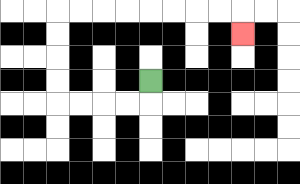{'start': '[6, 3]', 'end': '[10, 1]', 'path_directions': 'D,L,L,L,L,U,U,U,U,R,R,R,R,R,R,R,R,D', 'path_coordinates': '[[6, 3], [6, 4], [5, 4], [4, 4], [3, 4], [2, 4], [2, 3], [2, 2], [2, 1], [2, 0], [3, 0], [4, 0], [5, 0], [6, 0], [7, 0], [8, 0], [9, 0], [10, 0], [10, 1]]'}